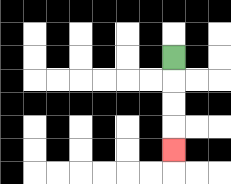{'start': '[7, 2]', 'end': '[7, 6]', 'path_directions': 'D,D,D,D', 'path_coordinates': '[[7, 2], [7, 3], [7, 4], [7, 5], [7, 6]]'}